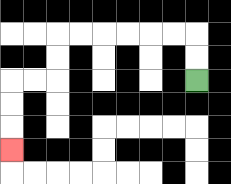{'start': '[8, 3]', 'end': '[0, 6]', 'path_directions': 'U,U,L,L,L,L,L,L,D,D,L,L,D,D,D', 'path_coordinates': '[[8, 3], [8, 2], [8, 1], [7, 1], [6, 1], [5, 1], [4, 1], [3, 1], [2, 1], [2, 2], [2, 3], [1, 3], [0, 3], [0, 4], [0, 5], [0, 6]]'}